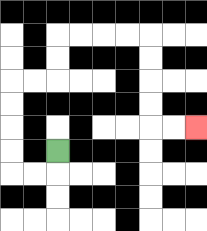{'start': '[2, 6]', 'end': '[8, 5]', 'path_directions': 'D,L,L,U,U,U,U,R,R,U,U,R,R,R,R,D,D,D,D,R,R', 'path_coordinates': '[[2, 6], [2, 7], [1, 7], [0, 7], [0, 6], [0, 5], [0, 4], [0, 3], [1, 3], [2, 3], [2, 2], [2, 1], [3, 1], [4, 1], [5, 1], [6, 1], [6, 2], [6, 3], [6, 4], [6, 5], [7, 5], [8, 5]]'}